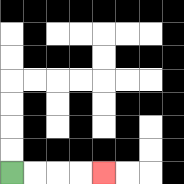{'start': '[0, 7]', 'end': '[4, 7]', 'path_directions': 'R,R,R,R', 'path_coordinates': '[[0, 7], [1, 7], [2, 7], [3, 7], [4, 7]]'}